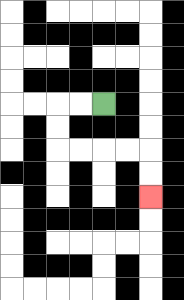{'start': '[4, 4]', 'end': '[6, 8]', 'path_directions': 'L,L,D,D,R,R,R,R,D,D', 'path_coordinates': '[[4, 4], [3, 4], [2, 4], [2, 5], [2, 6], [3, 6], [4, 6], [5, 6], [6, 6], [6, 7], [6, 8]]'}